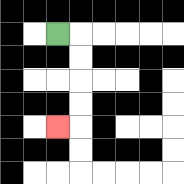{'start': '[2, 1]', 'end': '[2, 5]', 'path_directions': 'R,D,D,D,D,L', 'path_coordinates': '[[2, 1], [3, 1], [3, 2], [3, 3], [3, 4], [3, 5], [2, 5]]'}